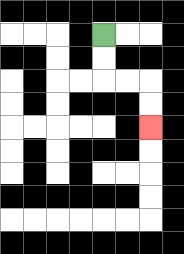{'start': '[4, 1]', 'end': '[6, 5]', 'path_directions': 'D,D,R,R,D,D', 'path_coordinates': '[[4, 1], [4, 2], [4, 3], [5, 3], [6, 3], [6, 4], [6, 5]]'}